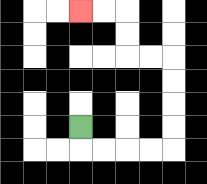{'start': '[3, 5]', 'end': '[3, 0]', 'path_directions': 'D,R,R,R,R,U,U,U,U,L,L,U,U,L,L', 'path_coordinates': '[[3, 5], [3, 6], [4, 6], [5, 6], [6, 6], [7, 6], [7, 5], [7, 4], [7, 3], [7, 2], [6, 2], [5, 2], [5, 1], [5, 0], [4, 0], [3, 0]]'}